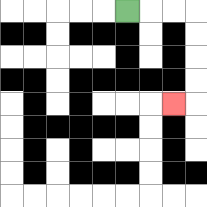{'start': '[5, 0]', 'end': '[7, 4]', 'path_directions': 'R,R,R,D,D,D,D,L', 'path_coordinates': '[[5, 0], [6, 0], [7, 0], [8, 0], [8, 1], [8, 2], [8, 3], [8, 4], [7, 4]]'}